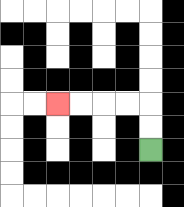{'start': '[6, 6]', 'end': '[2, 4]', 'path_directions': 'U,U,L,L,L,L', 'path_coordinates': '[[6, 6], [6, 5], [6, 4], [5, 4], [4, 4], [3, 4], [2, 4]]'}